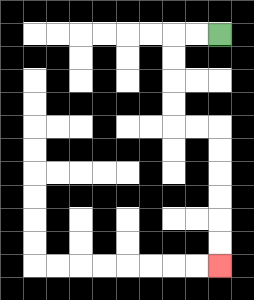{'start': '[9, 1]', 'end': '[9, 11]', 'path_directions': 'L,L,D,D,D,D,R,R,D,D,D,D,D,D', 'path_coordinates': '[[9, 1], [8, 1], [7, 1], [7, 2], [7, 3], [7, 4], [7, 5], [8, 5], [9, 5], [9, 6], [9, 7], [9, 8], [9, 9], [9, 10], [9, 11]]'}